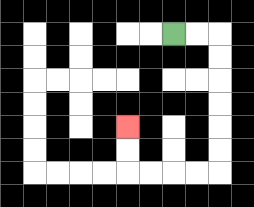{'start': '[7, 1]', 'end': '[5, 5]', 'path_directions': 'R,R,D,D,D,D,D,D,L,L,L,L,U,U', 'path_coordinates': '[[7, 1], [8, 1], [9, 1], [9, 2], [9, 3], [9, 4], [9, 5], [9, 6], [9, 7], [8, 7], [7, 7], [6, 7], [5, 7], [5, 6], [5, 5]]'}